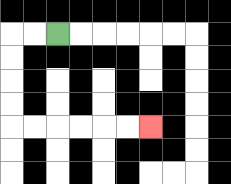{'start': '[2, 1]', 'end': '[6, 5]', 'path_directions': 'L,L,D,D,D,D,R,R,R,R,R,R', 'path_coordinates': '[[2, 1], [1, 1], [0, 1], [0, 2], [0, 3], [0, 4], [0, 5], [1, 5], [2, 5], [3, 5], [4, 5], [5, 5], [6, 5]]'}